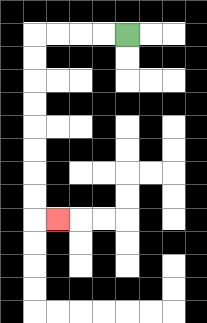{'start': '[5, 1]', 'end': '[2, 9]', 'path_directions': 'L,L,L,L,D,D,D,D,D,D,D,D,R', 'path_coordinates': '[[5, 1], [4, 1], [3, 1], [2, 1], [1, 1], [1, 2], [1, 3], [1, 4], [1, 5], [1, 6], [1, 7], [1, 8], [1, 9], [2, 9]]'}